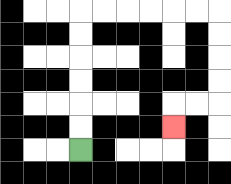{'start': '[3, 6]', 'end': '[7, 5]', 'path_directions': 'U,U,U,U,U,U,R,R,R,R,R,R,D,D,D,D,L,L,D', 'path_coordinates': '[[3, 6], [3, 5], [3, 4], [3, 3], [3, 2], [3, 1], [3, 0], [4, 0], [5, 0], [6, 0], [7, 0], [8, 0], [9, 0], [9, 1], [9, 2], [9, 3], [9, 4], [8, 4], [7, 4], [7, 5]]'}